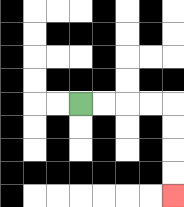{'start': '[3, 4]', 'end': '[7, 8]', 'path_directions': 'R,R,R,R,D,D,D,D', 'path_coordinates': '[[3, 4], [4, 4], [5, 4], [6, 4], [7, 4], [7, 5], [7, 6], [7, 7], [7, 8]]'}